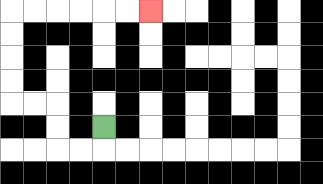{'start': '[4, 5]', 'end': '[6, 0]', 'path_directions': 'D,L,L,U,U,L,L,U,U,U,U,R,R,R,R,R,R', 'path_coordinates': '[[4, 5], [4, 6], [3, 6], [2, 6], [2, 5], [2, 4], [1, 4], [0, 4], [0, 3], [0, 2], [0, 1], [0, 0], [1, 0], [2, 0], [3, 0], [4, 0], [5, 0], [6, 0]]'}